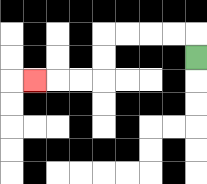{'start': '[8, 2]', 'end': '[1, 3]', 'path_directions': 'U,L,L,L,L,D,D,L,L,L', 'path_coordinates': '[[8, 2], [8, 1], [7, 1], [6, 1], [5, 1], [4, 1], [4, 2], [4, 3], [3, 3], [2, 3], [1, 3]]'}